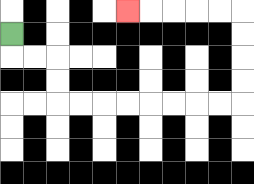{'start': '[0, 1]', 'end': '[5, 0]', 'path_directions': 'D,R,R,D,D,R,R,R,R,R,R,R,R,U,U,U,U,L,L,L,L,L', 'path_coordinates': '[[0, 1], [0, 2], [1, 2], [2, 2], [2, 3], [2, 4], [3, 4], [4, 4], [5, 4], [6, 4], [7, 4], [8, 4], [9, 4], [10, 4], [10, 3], [10, 2], [10, 1], [10, 0], [9, 0], [8, 0], [7, 0], [6, 0], [5, 0]]'}